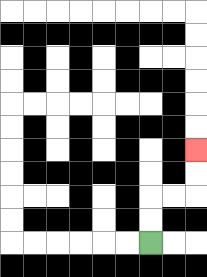{'start': '[6, 10]', 'end': '[8, 6]', 'path_directions': 'U,U,R,R,U,U', 'path_coordinates': '[[6, 10], [6, 9], [6, 8], [7, 8], [8, 8], [8, 7], [8, 6]]'}